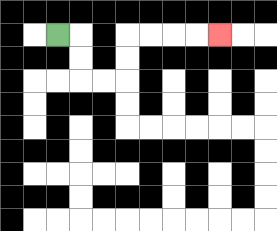{'start': '[2, 1]', 'end': '[9, 1]', 'path_directions': 'R,D,D,R,R,U,U,R,R,R,R', 'path_coordinates': '[[2, 1], [3, 1], [3, 2], [3, 3], [4, 3], [5, 3], [5, 2], [5, 1], [6, 1], [7, 1], [8, 1], [9, 1]]'}